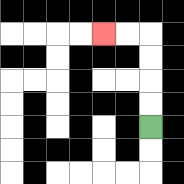{'start': '[6, 5]', 'end': '[4, 1]', 'path_directions': 'U,U,U,U,L,L', 'path_coordinates': '[[6, 5], [6, 4], [6, 3], [6, 2], [6, 1], [5, 1], [4, 1]]'}